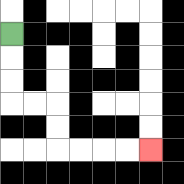{'start': '[0, 1]', 'end': '[6, 6]', 'path_directions': 'D,D,D,R,R,D,D,R,R,R,R', 'path_coordinates': '[[0, 1], [0, 2], [0, 3], [0, 4], [1, 4], [2, 4], [2, 5], [2, 6], [3, 6], [4, 6], [5, 6], [6, 6]]'}